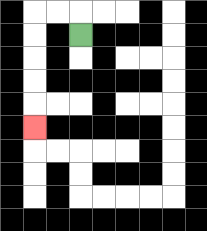{'start': '[3, 1]', 'end': '[1, 5]', 'path_directions': 'U,L,L,D,D,D,D,D', 'path_coordinates': '[[3, 1], [3, 0], [2, 0], [1, 0], [1, 1], [1, 2], [1, 3], [1, 4], [1, 5]]'}